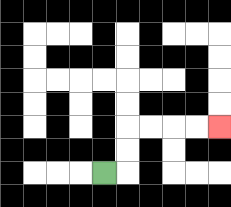{'start': '[4, 7]', 'end': '[9, 5]', 'path_directions': 'R,U,U,R,R,R,R', 'path_coordinates': '[[4, 7], [5, 7], [5, 6], [5, 5], [6, 5], [7, 5], [8, 5], [9, 5]]'}